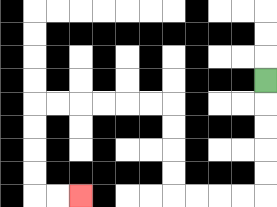{'start': '[11, 3]', 'end': '[3, 8]', 'path_directions': 'D,D,D,D,D,L,L,L,L,U,U,U,U,L,L,L,L,L,L,D,D,D,D,R,R', 'path_coordinates': '[[11, 3], [11, 4], [11, 5], [11, 6], [11, 7], [11, 8], [10, 8], [9, 8], [8, 8], [7, 8], [7, 7], [7, 6], [7, 5], [7, 4], [6, 4], [5, 4], [4, 4], [3, 4], [2, 4], [1, 4], [1, 5], [1, 6], [1, 7], [1, 8], [2, 8], [3, 8]]'}